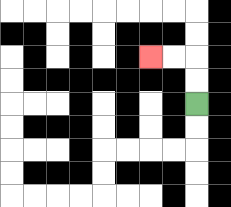{'start': '[8, 4]', 'end': '[6, 2]', 'path_directions': 'U,U,L,L', 'path_coordinates': '[[8, 4], [8, 3], [8, 2], [7, 2], [6, 2]]'}